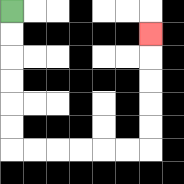{'start': '[0, 0]', 'end': '[6, 1]', 'path_directions': 'D,D,D,D,D,D,R,R,R,R,R,R,U,U,U,U,U', 'path_coordinates': '[[0, 0], [0, 1], [0, 2], [0, 3], [0, 4], [0, 5], [0, 6], [1, 6], [2, 6], [3, 6], [4, 6], [5, 6], [6, 6], [6, 5], [6, 4], [6, 3], [6, 2], [6, 1]]'}